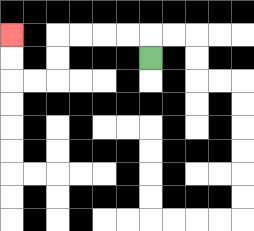{'start': '[6, 2]', 'end': '[0, 1]', 'path_directions': 'U,L,L,L,L,D,D,L,L,U,U', 'path_coordinates': '[[6, 2], [6, 1], [5, 1], [4, 1], [3, 1], [2, 1], [2, 2], [2, 3], [1, 3], [0, 3], [0, 2], [0, 1]]'}